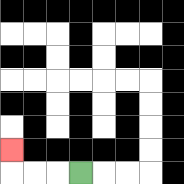{'start': '[3, 7]', 'end': '[0, 6]', 'path_directions': 'L,L,L,U', 'path_coordinates': '[[3, 7], [2, 7], [1, 7], [0, 7], [0, 6]]'}